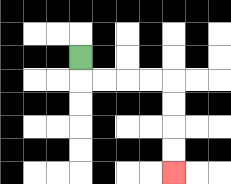{'start': '[3, 2]', 'end': '[7, 7]', 'path_directions': 'D,R,R,R,R,D,D,D,D', 'path_coordinates': '[[3, 2], [3, 3], [4, 3], [5, 3], [6, 3], [7, 3], [7, 4], [7, 5], [7, 6], [7, 7]]'}